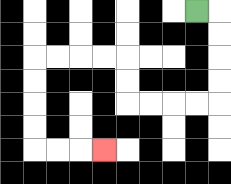{'start': '[8, 0]', 'end': '[4, 6]', 'path_directions': 'R,D,D,D,D,L,L,L,L,U,U,L,L,L,L,D,D,D,D,R,R,R', 'path_coordinates': '[[8, 0], [9, 0], [9, 1], [9, 2], [9, 3], [9, 4], [8, 4], [7, 4], [6, 4], [5, 4], [5, 3], [5, 2], [4, 2], [3, 2], [2, 2], [1, 2], [1, 3], [1, 4], [1, 5], [1, 6], [2, 6], [3, 6], [4, 6]]'}